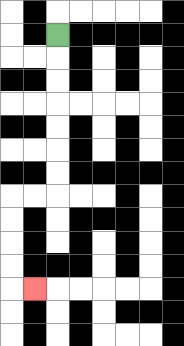{'start': '[2, 1]', 'end': '[1, 12]', 'path_directions': 'D,D,D,D,D,D,D,L,L,D,D,D,D,R', 'path_coordinates': '[[2, 1], [2, 2], [2, 3], [2, 4], [2, 5], [2, 6], [2, 7], [2, 8], [1, 8], [0, 8], [0, 9], [0, 10], [0, 11], [0, 12], [1, 12]]'}